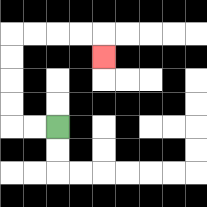{'start': '[2, 5]', 'end': '[4, 2]', 'path_directions': 'L,L,U,U,U,U,R,R,R,R,D', 'path_coordinates': '[[2, 5], [1, 5], [0, 5], [0, 4], [0, 3], [0, 2], [0, 1], [1, 1], [2, 1], [3, 1], [4, 1], [4, 2]]'}